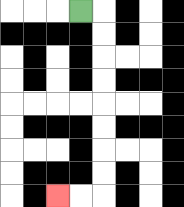{'start': '[3, 0]', 'end': '[2, 8]', 'path_directions': 'R,D,D,D,D,D,D,D,D,L,L', 'path_coordinates': '[[3, 0], [4, 0], [4, 1], [4, 2], [4, 3], [4, 4], [4, 5], [4, 6], [4, 7], [4, 8], [3, 8], [2, 8]]'}